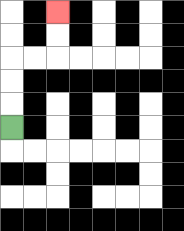{'start': '[0, 5]', 'end': '[2, 0]', 'path_directions': 'U,U,U,R,R,U,U', 'path_coordinates': '[[0, 5], [0, 4], [0, 3], [0, 2], [1, 2], [2, 2], [2, 1], [2, 0]]'}